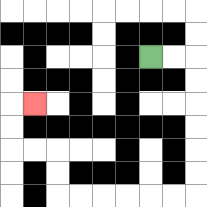{'start': '[6, 2]', 'end': '[1, 4]', 'path_directions': 'R,R,D,D,D,D,D,D,L,L,L,L,L,L,U,U,L,L,U,U,R', 'path_coordinates': '[[6, 2], [7, 2], [8, 2], [8, 3], [8, 4], [8, 5], [8, 6], [8, 7], [8, 8], [7, 8], [6, 8], [5, 8], [4, 8], [3, 8], [2, 8], [2, 7], [2, 6], [1, 6], [0, 6], [0, 5], [0, 4], [1, 4]]'}